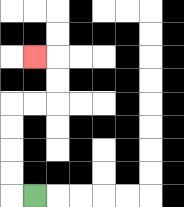{'start': '[1, 8]', 'end': '[1, 2]', 'path_directions': 'L,U,U,U,U,R,R,U,U,L', 'path_coordinates': '[[1, 8], [0, 8], [0, 7], [0, 6], [0, 5], [0, 4], [1, 4], [2, 4], [2, 3], [2, 2], [1, 2]]'}